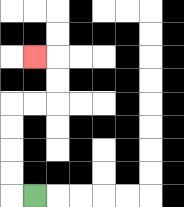{'start': '[1, 8]', 'end': '[1, 2]', 'path_directions': 'L,U,U,U,U,R,R,U,U,L', 'path_coordinates': '[[1, 8], [0, 8], [0, 7], [0, 6], [0, 5], [0, 4], [1, 4], [2, 4], [2, 3], [2, 2], [1, 2]]'}